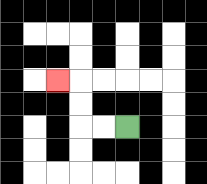{'start': '[5, 5]', 'end': '[2, 3]', 'path_directions': 'L,L,U,U,L', 'path_coordinates': '[[5, 5], [4, 5], [3, 5], [3, 4], [3, 3], [2, 3]]'}